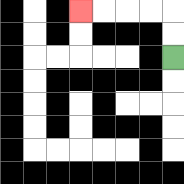{'start': '[7, 2]', 'end': '[3, 0]', 'path_directions': 'U,U,L,L,L,L', 'path_coordinates': '[[7, 2], [7, 1], [7, 0], [6, 0], [5, 0], [4, 0], [3, 0]]'}